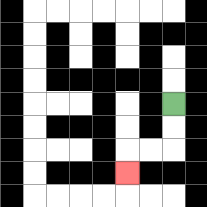{'start': '[7, 4]', 'end': '[5, 7]', 'path_directions': 'D,D,L,L,D', 'path_coordinates': '[[7, 4], [7, 5], [7, 6], [6, 6], [5, 6], [5, 7]]'}